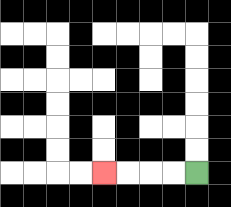{'start': '[8, 7]', 'end': '[4, 7]', 'path_directions': 'L,L,L,L', 'path_coordinates': '[[8, 7], [7, 7], [6, 7], [5, 7], [4, 7]]'}